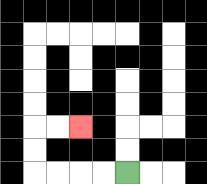{'start': '[5, 7]', 'end': '[3, 5]', 'path_directions': 'L,L,L,L,U,U,R,R', 'path_coordinates': '[[5, 7], [4, 7], [3, 7], [2, 7], [1, 7], [1, 6], [1, 5], [2, 5], [3, 5]]'}